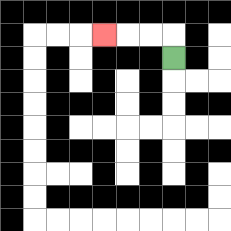{'start': '[7, 2]', 'end': '[4, 1]', 'path_directions': 'U,L,L,L', 'path_coordinates': '[[7, 2], [7, 1], [6, 1], [5, 1], [4, 1]]'}